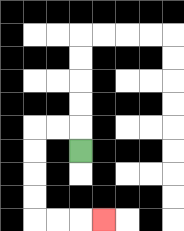{'start': '[3, 6]', 'end': '[4, 9]', 'path_directions': 'U,L,L,D,D,D,D,R,R,R', 'path_coordinates': '[[3, 6], [3, 5], [2, 5], [1, 5], [1, 6], [1, 7], [1, 8], [1, 9], [2, 9], [3, 9], [4, 9]]'}